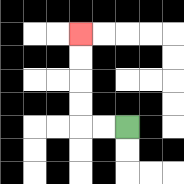{'start': '[5, 5]', 'end': '[3, 1]', 'path_directions': 'L,L,U,U,U,U', 'path_coordinates': '[[5, 5], [4, 5], [3, 5], [3, 4], [3, 3], [3, 2], [3, 1]]'}